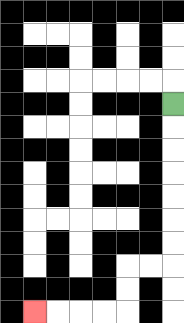{'start': '[7, 4]', 'end': '[1, 13]', 'path_directions': 'D,D,D,D,D,D,D,L,L,D,D,L,L,L,L', 'path_coordinates': '[[7, 4], [7, 5], [7, 6], [7, 7], [7, 8], [7, 9], [7, 10], [7, 11], [6, 11], [5, 11], [5, 12], [5, 13], [4, 13], [3, 13], [2, 13], [1, 13]]'}